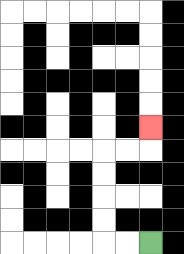{'start': '[6, 10]', 'end': '[6, 5]', 'path_directions': 'L,L,U,U,U,U,R,R,U', 'path_coordinates': '[[6, 10], [5, 10], [4, 10], [4, 9], [4, 8], [4, 7], [4, 6], [5, 6], [6, 6], [6, 5]]'}